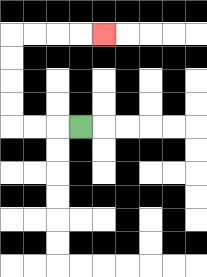{'start': '[3, 5]', 'end': '[4, 1]', 'path_directions': 'L,L,L,U,U,U,U,R,R,R,R', 'path_coordinates': '[[3, 5], [2, 5], [1, 5], [0, 5], [0, 4], [0, 3], [0, 2], [0, 1], [1, 1], [2, 1], [3, 1], [4, 1]]'}